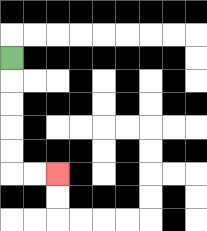{'start': '[0, 2]', 'end': '[2, 7]', 'path_directions': 'D,D,D,D,D,R,R', 'path_coordinates': '[[0, 2], [0, 3], [0, 4], [0, 5], [0, 6], [0, 7], [1, 7], [2, 7]]'}